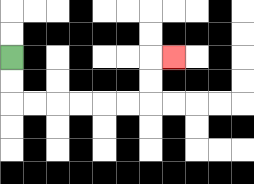{'start': '[0, 2]', 'end': '[7, 2]', 'path_directions': 'D,D,R,R,R,R,R,R,U,U,R', 'path_coordinates': '[[0, 2], [0, 3], [0, 4], [1, 4], [2, 4], [3, 4], [4, 4], [5, 4], [6, 4], [6, 3], [6, 2], [7, 2]]'}